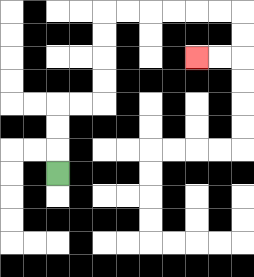{'start': '[2, 7]', 'end': '[8, 2]', 'path_directions': 'U,U,U,R,R,U,U,U,U,R,R,R,R,R,R,D,D,L,L', 'path_coordinates': '[[2, 7], [2, 6], [2, 5], [2, 4], [3, 4], [4, 4], [4, 3], [4, 2], [4, 1], [4, 0], [5, 0], [6, 0], [7, 0], [8, 0], [9, 0], [10, 0], [10, 1], [10, 2], [9, 2], [8, 2]]'}